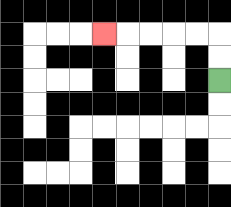{'start': '[9, 3]', 'end': '[4, 1]', 'path_directions': 'U,U,L,L,L,L,L', 'path_coordinates': '[[9, 3], [9, 2], [9, 1], [8, 1], [7, 1], [6, 1], [5, 1], [4, 1]]'}